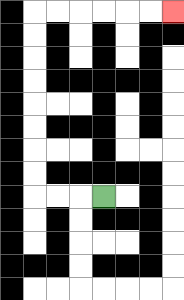{'start': '[4, 8]', 'end': '[7, 0]', 'path_directions': 'L,L,L,U,U,U,U,U,U,U,U,R,R,R,R,R,R', 'path_coordinates': '[[4, 8], [3, 8], [2, 8], [1, 8], [1, 7], [1, 6], [1, 5], [1, 4], [1, 3], [1, 2], [1, 1], [1, 0], [2, 0], [3, 0], [4, 0], [5, 0], [6, 0], [7, 0]]'}